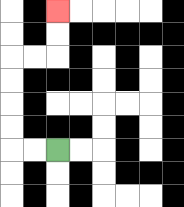{'start': '[2, 6]', 'end': '[2, 0]', 'path_directions': 'L,L,U,U,U,U,R,R,U,U', 'path_coordinates': '[[2, 6], [1, 6], [0, 6], [0, 5], [0, 4], [0, 3], [0, 2], [1, 2], [2, 2], [2, 1], [2, 0]]'}